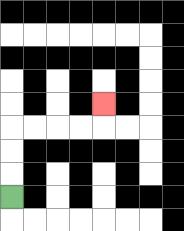{'start': '[0, 8]', 'end': '[4, 4]', 'path_directions': 'U,U,U,R,R,R,R,U', 'path_coordinates': '[[0, 8], [0, 7], [0, 6], [0, 5], [1, 5], [2, 5], [3, 5], [4, 5], [4, 4]]'}